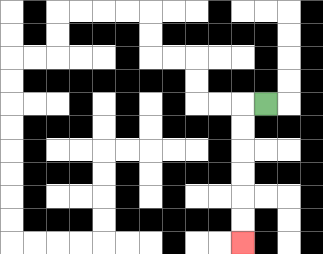{'start': '[11, 4]', 'end': '[10, 10]', 'path_directions': 'L,D,D,D,D,D,D', 'path_coordinates': '[[11, 4], [10, 4], [10, 5], [10, 6], [10, 7], [10, 8], [10, 9], [10, 10]]'}